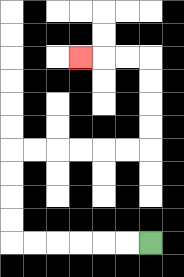{'start': '[6, 10]', 'end': '[3, 2]', 'path_directions': 'L,L,L,L,L,L,U,U,U,U,R,R,R,R,R,R,U,U,U,U,L,L,L', 'path_coordinates': '[[6, 10], [5, 10], [4, 10], [3, 10], [2, 10], [1, 10], [0, 10], [0, 9], [0, 8], [0, 7], [0, 6], [1, 6], [2, 6], [3, 6], [4, 6], [5, 6], [6, 6], [6, 5], [6, 4], [6, 3], [6, 2], [5, 2], [4, 2], [3, 2]]'}